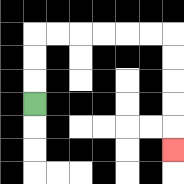{'start': '[1, 4]', 'end': '[7, 6]', 'path_directions': 'U,U,U,R,R,R,R,R,R,D,D,D,D,D', 'path_coordinates': '[[1, 4], [1, 3], [1, 2], [1, 1], [2, 1], [3, 1], [4, 1], [5, 1], [6, 1], [7, 1], [7, 2], [7, 3], [7, 4], [7, 5], [7, 6]]'}